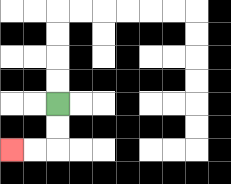{'start': '[2, 4]', 'end': '[0, 6]', 'path_directions': 'D,D,L,L', 'path_coordinates': '[[2, 4], [2, 5], [2, 6], [1, 6], [0, 6]]'}